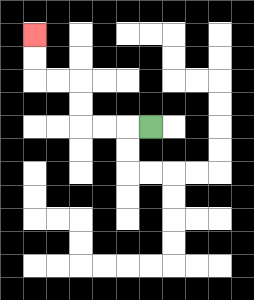{'start': '[6, 5]', 'end': '[1, 1]', 'path_directions': 'L,L,L,U,U,L,L,U,U', 'path_coordinates': '[[6, 5], [5, 5], [4, 5], [3, 5], [3, 4], [3, 3], [2, 3], [1, 3], [1, 2], [1, 1]]'}